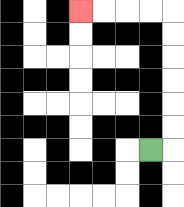{'start': '[6, 6]', 'end': '[3, 0]', 'path_directions': 'R,U,U,U,U,U,U,L,L,L,L', 'path_coordinates': '[[6, 6], [7, 6], [7, 5], [7, 4], [7, 3], [7, 2], [7, 1], [7, 0], [6, 0], [5, 0], [4, 0], [3, 0]]'}